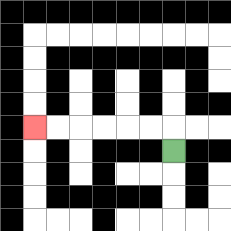{'start': '[7, 6]', 'end': '[1, 5]', 'path_directions': 'U,L,L,L,L,L,L', 'path_coordinates': '[[7, 6], [7, 5], [6, 5], [5, 5], [4, 5], [3, 5], [2, 5], [1, 5]]'}